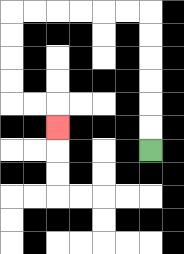{'start': '[6, 6]', 'end': '[2, 5]', 'path_directions': 'U,U,U,U,U,U,L,L,L,L,L,L,D,D,D,D,R,R,D', 'path_coordinates': '[[6, 6], [6, 5], [6, 4], [6, 3], [6, 2], [6, 1], [6, 0], [5, 0], [4, 0], [3, 0], [2, 0], [1, 0], [0, 0], [0, 1], [0, 2], [0, 3], [0, 4], [1, 4], [2, 4], [2, 5]]'}